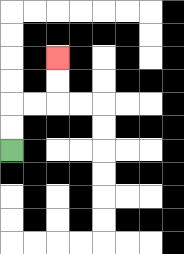{'start': '[0, 6]', 'end': '[2, 2]', 'path_directions': 'U,U,R,R,U,U', 'path_coordinates': '[[0, 6], [0, 5], [0, 4], [1, 4], [2, 4], [2, 3], [2, 2]]'}